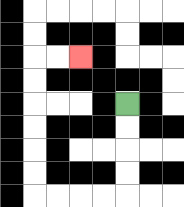{'start': '[5, 4]', 'end': '[3, 2]', 'path_directions': 'D,D,D,D,L,L,L,L,U,U,U,U,U,U,R,R', 'path_coordinates': '[[5, 4], [5, 5], [5, 6], [5, 7], [5, 8], [4, 8], [3, 8], [2, 8], [1, 8], [1, 7], [1, 6], [1, 5], [1, 4], [1, 3], [1, 2], [2, 2], [3, 2]]'}